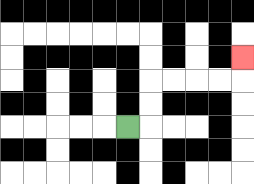{'start': '[5, 5]', 'end': '[10, 2]', 'path_directions': 'R,U,U,R,R,R,R,U', 'path_coordinates': '[[5, 5], [6, 5], [6, 4], [6, 3], [7, 3], [8, 3], [9, 3], [10, 3], [10, 2]]'}